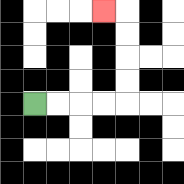{'start': '[1, 4]', 'end': '[4, 0]', 'path_directions': 'R,R,R,R,U,U,U,U,L', 'path_coordinates': '[[1, 4], [2, 4], [3, 4], [4, 4], [5, 4], [5, 3], [5, 2], [5, 1], [5, 0], [4, 0]]'}